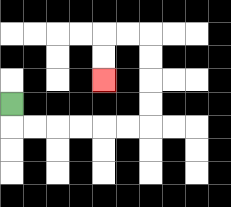{'start': '[0, 4]', 'end': '[4, 3]', 'path_directions': 'D,R,R,R,R,R,R,U,U,U,U,L,L,D,D', 'path_coordinates': '[[0, 4], [0, 5], [1, 5], [2, 5], [3, 5], [4, 5], [5, 5], [6, 5], [6, 4], [6, 3], [6, 2], [6, 1], [5, 1], [4, 1], [4, 2], [4, 3]]'}